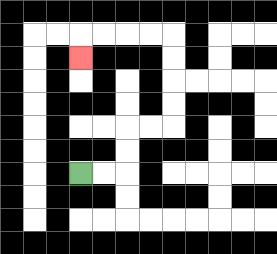{'start': '[3, 7]', 'end': '[3, 2]', 'path_directions': 'R,R,U,U,R,R,U,U,U,U,L,L,L,L,D', 'path_coordinates': '[[3, 7], [4, 7], [5, 7], [5, 6], [5, 5], [6, 5], [7, 5], [7, 4], [7, 3], [7, 2], [7, 1], [6, 1], [5, 1], [4, 1], [3, 1], [3, 2]]'}